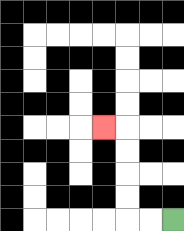{'start': '[7, 9]', 'end': '[4, 5]', 'path_directions': 'L,L,U,U,U,U,L', 'path_coordinates': '[[7, 9], [6, 9], [5, 9], [5, 8], [5, 7], [5, 6], [5, 5], [4, 5]]'}